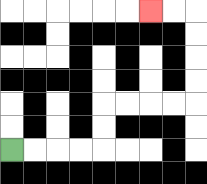{'start': '[0, 6]', 'end': '[6, 0]', 'path_directions': 'R,R,R,R,U,U,R,R,R,R,U,U,U,U,L,L', 'path_coordinates': '[[0, 6], [1, 6], [2, 6], [3, 6], [4, 6], [4, 5], [4, 4], [5, 4], [6, 4], [7, 4], [8, 4], [8, 3], [8, 2], [8, 1], [8, 0], [7, 0], [6, 0]]'}